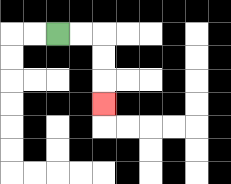{'start': '[2, 1]', 'end': '[4, 4]', 'path_directions': 'R,R,D,D,D', 'path_coordinates': '[[2, 1], [3, 1], [4, 1], [4, 2], [4, 3], [4, 4]]'}